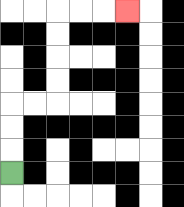{'start': '[0, 7]', 'end': '[5, 0]', 'path_directions': 'U,U,U,R,R,U,U,U,U,R,R,R', 'path_coordinates': '[[0, 7], [0, 6], [0, 5], [0, 4], [1, 4], [2, 4], [2, 3], [2, 2], [2, 1], [2, 0], [3, 0], [4, 0], [5, 0]]'}